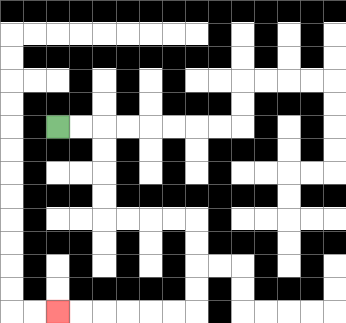{'start': '[2, 5]', 'end': '[2, 13]', 'path_directions': 'R,R,D,D,D,D,R,R,R,R,D,D,D,D,L,L,L,L,L,L', 'path_coordinates': '[[2, 5], [3, 5], [4, 5], [4, 6], [4, 7], [4, 8], [4, 9], [5, 9], [6, 9], [7, 9], [8, 9], [8, 10], [8, 11], [8, 12], [8, 13], [7, 13], [6, 13], [5, 13], [4, 13], [3, 13], [2, 13]]'}